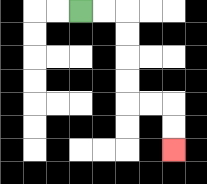{'start': '[3, 0]', 'end': '[7, 6]', 'path_directions': 'R,R,D,D,D,D,R,R,D,D', 'path_coordinates': '[[3, 0], [4, 0], [5, 0], [5, 1], [5, 2], [5, 3], [5, 4], [6, 4], [7, 4], [7, 5], [7, 6]]'}